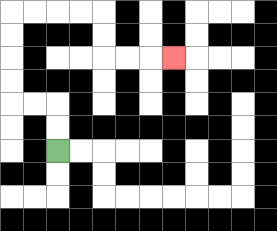{'start': '[2, 6]', 'end': '[7, 2]', 'path_directions': 'U,U,L,L,U,U,U,U,R,R,R,R,D,D,R,R,R', 'path_coordinates': '[[2, 6], [2, 5], [2, 4], [1, 4], [0, 4], [0, 3], [0, 2], [0, 1], [0, 0], [1, 0], [2, 0], [3, 0], [4, 0], [4, 1], [4, 2], [5, 2], [6, 2], [7, 2]]'}